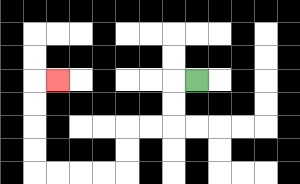{'start': '[8, 3]', 'end': '[2, 3]', 'path_directions': 'L,D,D,L,L,D,D,L,L,L,L,U,U,U,U,R', 'path_coordinates': '[[8, 3], [7, 3], [7, 4], [7, 5], [6, 5], [5, 5], [5, 6], [5, 7], [4, 7], [3, 7], [2, 7], [1, 7], [1, 6], [1, 5], [1, 4], [1, 3], [2, 3]]'}